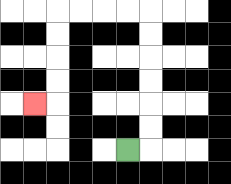{'start': '[5, 6]', 'end': '[1, 4]', 'path_directions': 'R,U,U,U,U,U,U,L,L,L,L,D,D,D,D,L', 'path_coordinates': '[[5, 6], [6, 6], [6, 5], [6, 4], [6, 3], [6, 2], [6, 1], [6, 0], [5, 0], [4, 0], [3, 0], [2, 0], [2, 1], [2, 2], [2, 3], [2, 4], [1, 4]]'}